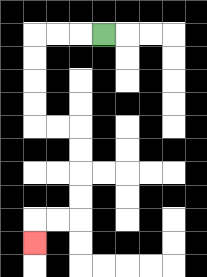{'start': '[4, 1]', 'end': '[1, 10]', 'path_directions': 'L,L,L,D,D,D,D,R,R,D,D,D,D,L,L,D', 'path_coordinates': '[[4, 1], [3, 1], [2, 1], [1, 1], [1, 2], [1, 3], [1, 4], [1, 5], [2, 5], [3, 5], [3, 6], [3, 7], [3, 8], [3, 9], [2, 9], [1, 9], [1, 10]]'}